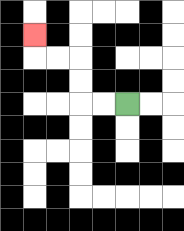{'start': '[5, 4]', 'end': '[1, 1]', 'path_directions': 'L,L,U,U,L,L,U', 'path_coordinates': '[[5, 4], [4, 4], [3, 4], [3, 3], [3, 2], [2, 2], [1, 2], [1, 1]]'}